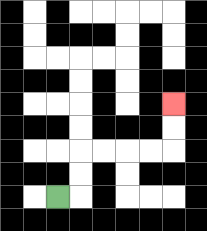{'start': '[2, 8]', 'end': '[7, 4]', 'path_directions': 'R,U,U,R,R,R,R,U,U', 'path_coordinates': '[[2, 8], [3, 8], [3, 7], [3, 6], [4, 6], [5, 6], [6, 6], [7, 6], [7, 5], [7, 4]]'}